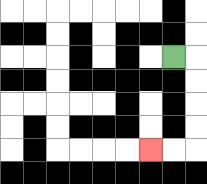{'start': '[7, 2]', 'end': '[6, 6]', 'path_directions': 'R,D,D,D,D,L,L', 'path_coordinates': '[[7, 2], [8, 2], [8, 3], [8, 4], [8, 5], [8, 6], [7, 6], [6, 6]]'}